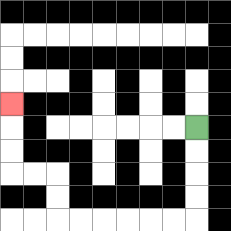{'start': '[8, 5]', 'end': '[0, 4]', 'path_directions': 'D,D,D,D,L,L,L,L,L,L,U,U,L,L,U,U,U', 'path_coordinates': '[[8, 5], [8, 6], [8, 7], [8, 8], [8, 9], [7, 9], [6, 9], [5, 9], [4, 9], [3, 9], [2, 9], [2, 8], [2, 7], [1, 7], [0, 7], [0, 6], [0, 5], [0, 4]]'}